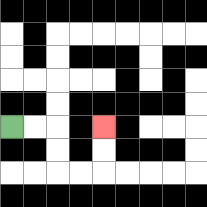{'start': '[0, 5]', 'end': '[4, 5]', 'path_directions': 'R,R,D,D,R,R,U,U', 'path_coordinates': '[[0, 5], [1, 5], [2, 5], [2, 6], [2, 7], [3, 7], [4, 7], [4, 6], [4, 5]]'}